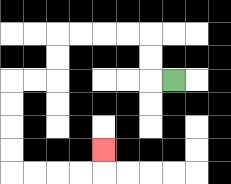{'start': '[7, 3]', 'end': '[4, 6]', 'path_directions': 'L,U,U,L,L,L,L,D,D,L,L,D,D,D,D,R,R,R,R,U', 'path_coordinates': '[[7, 3], [6, 3], [6, 2], [6, 1], [5, 1], [4, 1], [3, 1], [2, 1], [2, 2], [2, 3], [1, 3], [0, 3], [0, 4], [0, 5], [0, 6], [0, 7], [1, 7], [2, 7], [3, 7], [4, 7], [4, 6]]'}